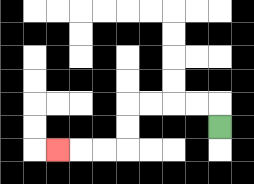{'start': '[9, 5]', 'end': '[2, 6]', 'path_directions': 'U,L,L,L,L,D,D,L,L,L', 'path_coordinates': '[[9, 5], [9, 4], [8, 4], [7, 4], [6, 4], [5, 4], [5, 5], [5, 6], [4, 6], [3, 6], [2, 6]]'}